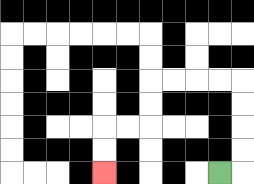{'start': '[9, 7]', 'end': '[4, 7]', 'path_directions': 'R,U,U,U,U,L,L,L,L,D,D,L,L,D,D', 'path_coordinates': '[[9, 7], [10, 7], [10, 6], [10, 5], [10, 4], [10, 3], [9, 3], [8, 3], [7, 3], [6, 3], [6, 4], [6, 5], [5, 5], [4, 5], [4, 6], [4, 7]]'}